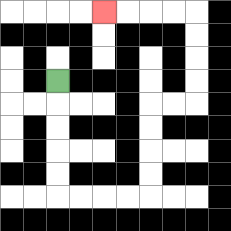{'start': '[2, 3]', 'end': '[4, 0]', 'path_directions': 'D,D,D,D,D,R,R,R,R,U,U,U,U,R,R,U,U,U,U,L,L,L,L', 'path_coordinates': '[[2, 3], [2, 4], [2, 5], [2, 6], [2, 7], [2, 8], [3, 8], [4, 8], [5, 8], [6, 8], [6, 7], [6, 6], [6, 5], [6, 4], [7, 4], [8, 4], [8, 3], [8, 2], [8, 1], [8, 0], [7, 0], [6, 0], [5, 0], [4, 0]]'}